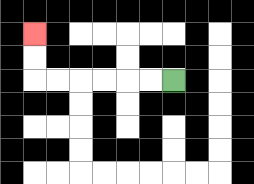{'start': '[7, 3]', 'end': '[1, 1]', 'path_directions': 'L,L,L,L,L,L,U,U', 'path_coordinates': '[[7, 3], [6, 3], [5, 3], [4, 3], [3, 3], [2, 3], [1, 3], [1, 2], [1, 1]]'}